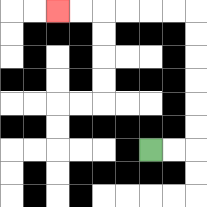{'start': '[6, 6]', 'end': '[2, 0]', 'path_directions': 'R,R,U,U,U,U,U,U,L,L,L,L,L,L', 'path_coordinates': '[[6, 6], [7, 6], [8, 6], [8, 5], [8, 4], [8, 3], [8, 2], [8, 1], [8, 0], [7, 0], [6, 0], [5, 0], [4, 0], [3, 0], [2, 0]]'}